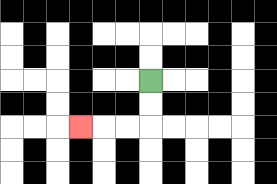{'start': '[6, 3]', 'end': '[3, 5]', 'path_directions': 'D,D,L,L,L', 'path_coordinates': '[[6, 3], [6, 4], [6, 5], [5, 5], [4, 5], [3, 5]]'}